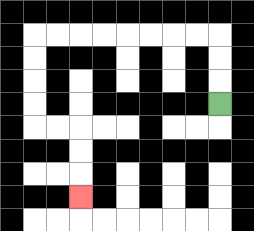{'start': '[9, 4]', 'end': '[3, 8]', 'path_directions': 'U,U,U,L,L,L,L,L,L,L,L,D,D,D,D,R,R,D,D,D', 'path_coordinates': '[[9, 4], [9, 3], [9, 2], [9, 1], [8, 1], [7, 1], [6, 1], [5, 1], [4, 1], [3, 1], [2, 1], [1, 1], [1, 2], [1, 3], [1, 4], [1, 5], [2, 5], [3, 5], [3, 6], [3, 7], [3, 8]]'}